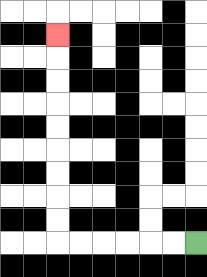{'start': '[8, 10]', 'end': '[2, 1]', 'path_directions': 'L,L,L,L,L,L,U,U,U,U,U,U,U,U,U', 'path_coordinates': '[[8, 10], [7, 10], [6, 10], [5, 10], [4, 10], [3, 10], [2, 10], [2, 9], [2, 8], [2, 7], [2, 6], [2, 5], [2, 4], [2, 3], [2, 2], [2, 1]]'}